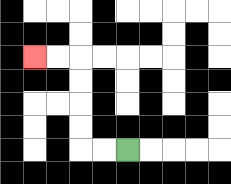{'start': '[5, 6]', 'end': '[1, 2]', 'path_directions': 'L,L,U,U,U,U,L,L', 'path_coordinates': '[[5, 6], [4, 6], [3, 6], [3, 5], [3, 4], [3, 3], [3, 2], [2, 2], [1, 2]]'}